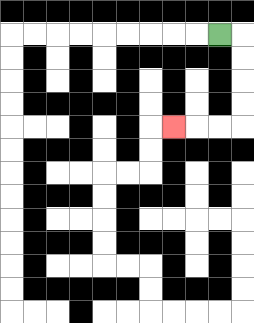{'start': '[9, 1]', 'end': '[7, 5]', 'path_directions': 'R,D,D,D,D,L,L,L', 'path_coordinates': '[[9, 1], [10, 1], [10, 2], [10, 3], [10, 4], [10, 5], [9, 5], [8, 5], [7, 5]]'}